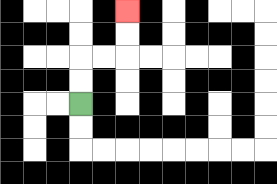{'start': '[3, 4]', 'end': '[5, 0]', 'path_directions': 'U,U,R,R,U,U', 'path_coordinates': '[[3, 4], [3, 3], [3, 2], [4, 2], [5, 2], [5, 1], [5, 0]]'}